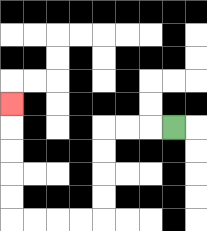{'start': '[7, 5]', 'end': '[0, 4]', 'path_directions': 'L,L,L,D,D,D,D,L,L,L,L,U,U,U,U,U', 'path_coordinates': '[[7, 5], [6, 5], [5, 5], [4, 5], [4, 6], [4, 7], [4, 8], [4, 9], [3, 9], [2, 9], [1, 9], [0, 9], [0, 8], [0, 7], [0, 6], [0, 5], [0, 4]]'}